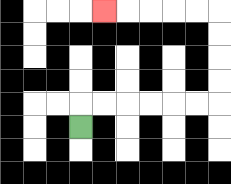{'start': '[3, 5]', 'end': '[4, 0]', 'path_directions': 'U,R,R,R,R,R,R,U,U,U,U,L,L,L,L,L', 'path_coordinates': '[[3, 5], [3, 4], [4, 4], [5, 4], [6, 4], [7, 4], [8, 4], [9, 4], [9, 3], [9, 2], [9, 1], [9, 0], [8, 0], [7, 0], [6, 0], [5, 0], [4, 0]]'}